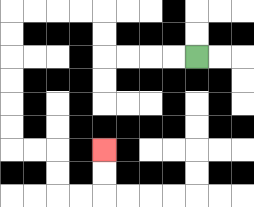{'start': '[8, 2]', 'end': '[4, 6]', 'path_directions': 'L,L,L,L,U,U,L,L,L,L,D,D,D,D,D,D,R,R,D,D,R,R,U,U', 'path_coordinates': '[[8, 2], [7, 2], [6, 2], [5, 2], [4, 2], [4, 1], [4, 0], [3, 0], [2, 0], [1, 0], [0, 0], [0, 1], [0, 2], [0, 3], [0, 4], [0, 5], [0, 6], [1, 6], [2, 6], [2, 7], [2, 8], [3, 8], [4, 8], [4, 7], [4, 6]]'}